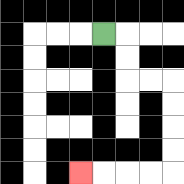{'start': '[4, 1]', 'end': '[3, 7]', 'path_directions': 'R,D,D,R,R,D,D,D,D,L,L,L,L', 'path_coordinates': '[[4, 1], [5, 1], [5, 2], [5, 3], [6, 3], [7, 3], [7, 4], [7, 5], [7, 6], [7, 7], [6, 7], [5, 7], [4, 7], [3, 7]]'}